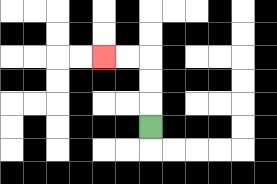{'start': '[6, 5]', 'end': '[4, 2]', 'path_directions': 'U,U,U,L,L', 'path_coordinates': '[[6, 5], [6, 4], [6, 3], [6, 2], [5, 2], [4, 2]]'}